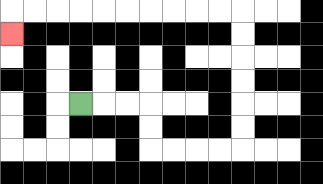{'start': '[3, 4]', 'end': '[0, 1]', 'path_directions': 'R,R,R,D,D,R,R,R,R,U,U,U,U,U,U,L,L,L,L,L,L,L,L,L,L,D', 'path_coordinates': '[[3, 4], [4, 4], [5, 4], [6, 4], [6, 5], [6, 6], [7, 6], [8, 6], [9, 6], [10, 6], [10, 5], [10, 4], [10, 3], [10, 2], [10, 1], [10, 0], [9, 0], [8, 0], [7, 0], [6, 0], [5, 0], [4, 0], [3, 0], [2, 0], [1, 0], [0, 0], [0, 1]]'}